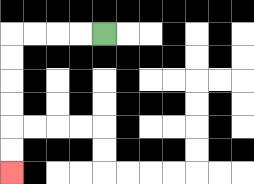{'start': '[4, 1]', 'end': '[0, 7]', 'path_directions': 'L,L,L,L,D,D,D,D,D,D', 'path_coordinates': '[[4, 1], [3, 1], [2, 1], [1, 1], [0, 1], [0, 2], [0, 3], [0, 4], [0, 5], [0, 6], [0, 7]]'}